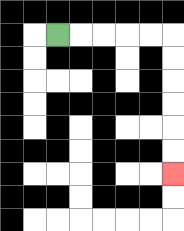{'start': '[2, 1]', 'end': '[7, 7]', 'path_directions': 'R,R,R,R,R,D,D,D,D,D,D', 'path_coordinates': '[[2, 1], [3, 1], [4, 1], [5, 1], [6, 1], [7, 1], [7, 2], [7, 3], [7, 4], [7, 5], [7, 6], [7, 7]]'}